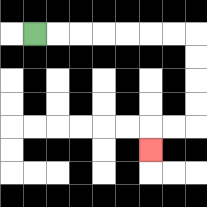{'start': '[1, 1]', 'end': '[6, 6]', 'path_directions': 'R,R,R,R,R,R,R,D,D,D,D,L,L,D', 'path_coordinates': '[[1, 1], [2, 1], [3, 1], [4, 1], [5, 1], [6, 1], [7, 1], [8, 1], [8, 2], [8, 3], [8, 4], [8, 5], [7, 5], [6, 5], [6, 6]]'}